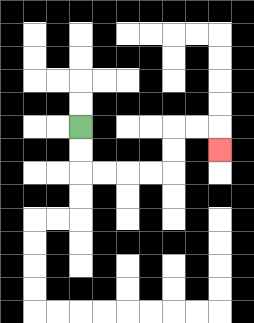{'start': '[3, 5]', 'end': '[9, 6]', 'path_directions': 'D,D,R,R,R,R,U,U,R,R,D', 'path_coordinates': '[[3, 5], [3, 6], [3, 7], [4, 7], [5, 7], [6, 7], [7, 7], [7, 6], [7, 5], [8, 5], [9, 5], [9, 6]]'}